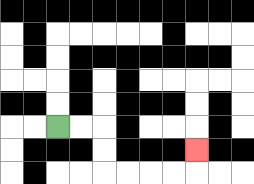{'start': '[2, 5]', 'end': '[8, 6]', 'path_directions': 'R,R,D,D,R,R,R,R,U', 'path_coordinates': '[[2, 5], [3, 5], [4, 5], [4, 6], [4, 7], [5, 7], [6, 7], [7, 7], [8, 7], [8, 6]]'}